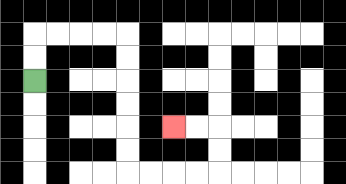{'start': '[1, 3]', 'end': '[7, 5]', 'path_directions': 'U,U,R,R,R,R,D,D,D,D,D,D,R,R,R,R,U,U,L,L', 'path_coordinates': '[[1, 3], [1, 2], [1, 1], [2, 1], [3, 1], [4, 1], [5, 1], [5, 2], [5, 3], [5, 4], [5, 5], [5, 6], [5, 7], [6, 7], [7, 7], [8, 7], [9, 7], [9, 6], [9, 5], [8, 5], [7, 5]]'}